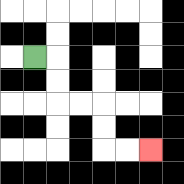{'start': '[1, 2]', 'end': '[6, 6]', 'path_directions': 'R,D,D,R,R,D,D,R,R', 'path_coordinates': '[[1, 2], [2, 2], [2, 3], [2, 4], [3, 4], [4, 4], [4, 5], [4, 6], [5, 6], [6, 6]]'}